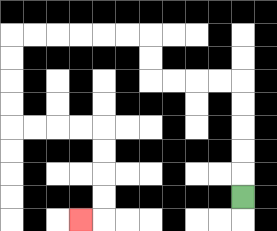{'start': '[10, 8]', 'end': '[3, 9]', 'path_directions': 'U,U,U,U,U,L,L,L,L,U,U,L,L,L,L,L,L,D,D,D,D,R,R,R,R,D,D,D,D,L', 'path_coordinates': '[[10, 8], [10, 7], [10, 6], [10, 5], [10, 4], [10, 3], [9, 3], [8, 3], [7, 3], [6, 3], [6, 2], [6, 1], [5, 1], [4, 1], [3, 1], [2, 1], [1, 1], [0, 1], [0, 2], [0, 3], [0, 4], [0, 5], [1, 5], [2, 5], [3, 5], [4, 5], [4, 6], [4, 7], [4, 8], [4, 9], [3, 9]]'}